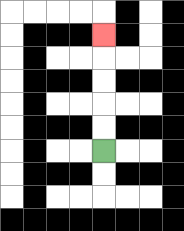{'start': '[4, 6]', 'end': '[4, 1]', 'path_directions': 'U,U,U,U,U', 'path_coordinates': '[[4, 6], [4, 5], [4, 4], [4, 3], [4, 2], [4, 1]]'}